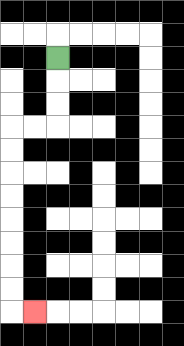{'start': '[2, 2]', 'end': '[1, 13]', 'path_directions': 'D,D,D,L,L,D,D,D,D,D,D,D,D,R', 'path_coordinates': '[[2, 2], [2, 3], [2, 4], [2, 5], [1, 5], [0, 5], [0, 6], [0, 7], [0, 8], [0, 9], [0, 10], [0, 11], [0, 12], [0, 13], [1, 13]]'}